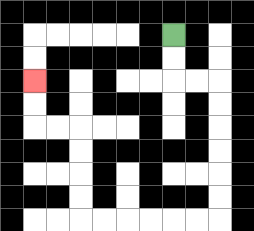{'start': '[7, 1]', 'end': '[1, 3]', 'path_directions': 'D,D,R,R,D,D,D,D,D,D,L,L,L,L,L,L,U,U,U,U,L,L,U,U', 'path_coordinates': '[[7, 1], [7, 2], [7, 3], [8, 3], [9, 3], [9, 4], [9, 5], [9, 6], [9, 7], [9, 8], [9, 9], [8, 9], [7, 9], [6, 9], [5, 9], [4, 9], [3, 9], [3, 8], [3, 7], [3, 6], [3, 5], [2, 5], [1, 5], [1, 4], [1, 3]]'}